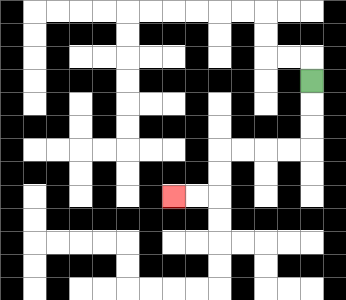{'start': '[13, 3]', 'end': '[7, 8]', 'path_directions': 'D,D,D,L,L,L,L,D,D,L,L', 'path_coordinates': '[[13, 3], [13, 4], [13, 5], [13, 6], [12, 6], [11, 6], [10, 6], [9, 6], [9, 7], [9, 8], [8, 8], [7, 8]]'}